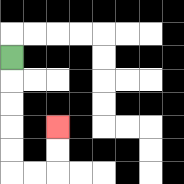{'start': '[0, 2]', 'end': '[2, 5]', 'path_directions': 'D,D,D,D,D,R,R,U,U', 'path_coordinates': '[[0, 2], [0, 3], [0, 4], [0, 5], [0, 6], [0, 7], [1, 7], [2, 7], [2, 6], [2, 5]]'}